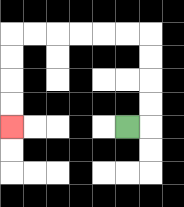{'start': '[5, 5]', 'end': '[0, 5]', 'path_directions': 'R,U,U,U,U,L,L,L,L,L,L,D,D,D,D', 'path_coordinates': '[[5, 5], [6, 5], [6, 4], [6, 3], [6, 2], [6, 1], [5, 1], [4, 1], [3, 1], [2, 1], [1, 1], [0, 1], [0, 2], [0, 3], [0, 4], [0, 5]]'}